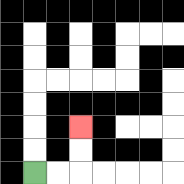{'start': '[1, 7]', 'end': '[3, 5]', 'path_directions': 'R,R,U,U', 'path_coordinates': '[[1, 7], [2, 7], [3, 7], [3, 6], [3, 5]]'}